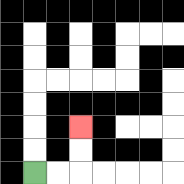{'start': '[1, 7]', 'end': '[3, 5]', 'path_directions': 'R,R,U,U', 'path_coordinates': '[[1, 7], [2, 7], [3, 7], [3, 6], [3, 5]]'}